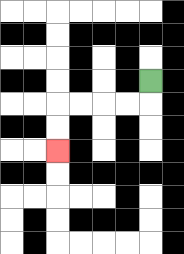{'start': '[6, 3]', 'end': '[2, 6]', 'path_directions': 'D,L,L,L,L,D,D', 'path_coordinates': '[[6, 3], [6, 4], [5, 4], [4, 4], [3, 4], [2, 4], [2, 5], [2, 6]]'}